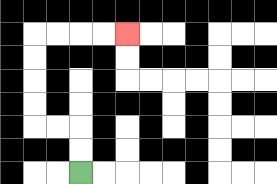{'start': '[3, 7]', 'end': '[5, 1]', 'path_directions': 'U,U,L,L,U,U,U,U,R,R,R,R', 'path_coordinates': '[[3, 7], [3, 6], [3, 5], [2, 5], [1, 5], [1, 4], [1, 3], [1, 2], [1, 1], [2, 1], [3, 1], [4, 1], [5, 1]]'}